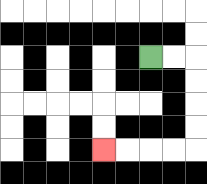{'start': '[6, 2]', 'end': '[4, 6]', 'path_directions': 'R,R,D,D,D,D,L,L,L,L', 'path_coordinates': '[[6, 2], [7, 2], [8, 2], [8, 3], [8, 4], [8, 5], [8, 6], [7, 6], [6, 6], [5, 6], [4, 6]]'}